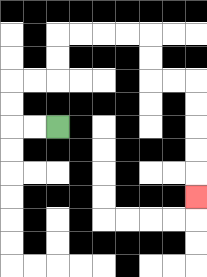{'start': '[2, 5]', 'end': '[8, 8]', 'path_directions': 'L,L,U,U,R,R,U,U,R,R,R,R,D,D,R,R,D,D,D,D,D', 'path_coordinates': '[[2, 5], [1, 5], [0, 5], [0, 4], [0, 3], [1, 3], [2, 3], [2, 2], [2, 1], [3, 1], [4, 1], [5, 1], [6, 1], [6, 2], [6, 3], [7, 3], [8, 3], [8, 4], [8, 5], [8, 6], [8, 7], [8, 8]]'}